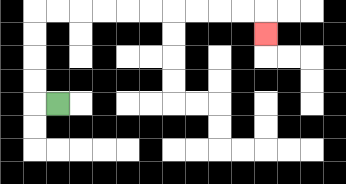{'start': '[2, 4]', 'end': '[11, 1]', 'path_directions': 'L,U,U,U,U,R,R,R,R,R,R,R,R,R,R,D', 'path_coordinates': '[[2, 4], [1, 4], [1, 3], [1, 2], [1, 1], [1, 0], [2, 0], [3, 0], [4, 0], [5, 0], [6, 0], [7, 0], [8, 0], [9, 0], [10, 0], [11, 0], [11, 1]]'}